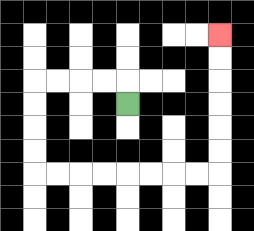{'start': '[5, 4]', 'end': '[9, 1]', 'path_directions': 'U,L,L,L,L,D,D,D,D,R,R,R,R,R,R,R,R,U,U,U,U,U,U', 'path_coordinates': '[[5, 4], [5, 3], [4, 3], [3, 3], [2, 3], [1, 3], [1, 4], [1, 5], [1, 6], [1, 7], [2, 7], [3, 7], [4, 7], [5, 7], [6, 7], [7, 7], [8, 7], [9, 7], [9, 6], [9, 5], [9, 4], [9, 3], [9, 2], [9, 1]]'}